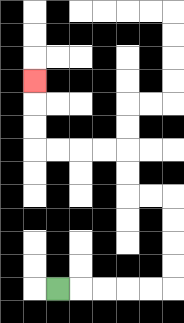{'start': '[2, 12]', 'end': '[1, 3]', 'path_directions': 'R,R,R,R,R,U,U,U,U,L,L,U,U,L,L,L,L,U,U,U', 'path_coordinates': '[[2, 12], [3, 12], [4, 12], [5, 12], [6, 12], [7, 12], [7, 11], [7, 10], [7, 9], [7, 8], [6, 8], [5, 8], [5, 7], [5, 6], [4, 6], [3, 6], [2, 6], [1, 6], [1, 5], [1, 4], [1, 3]]'}